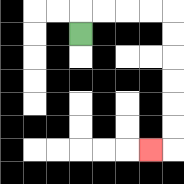{'start': '[3, 1]', 'end': '[6, 6]', 'path_directions': 'U,R,R,R,R,D,D,D,D,D,D,L', 'path_coordinates': '[[3, 1], [3, 0], [4, 0], [5, 0], [6, 0], [7, 0], [7, 1], [7, 2], [7, 3], [7, 4], [7, 5], [7, 6], [6, 6]]'}